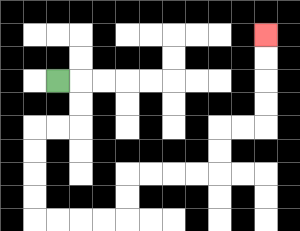{'start': '[2, 3]', 'end': '[11, 1]', 'path_directions': 'R,D,D,L,L,D,D,D,D,R,R,R,R,U,U,R,R,R,R,U,U,R,R,U,U,U,U', 'path_coordinates': '[[2, 3], [3, 3], [3, 4], [3, 5], [2, 5], [1, 5], [1, 6], [1, 7], [1, 8], [1, 9], [2, 9], [3, 9], [4, 9], [5, 9], [5, 8], [5, 7], [6, 7], [7, 7], [8, 7], [9, 7], [9, 6], [9, 5], [10, 5], [11, 5], [11, 4], [11, 3], [11, 2], [11, 1]]'}